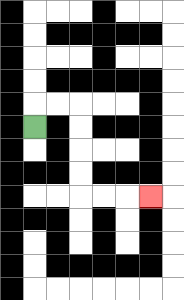{'start': '[1, 5]', 'end': '[6, 8]', 'path_directions': 'U,R,R,D,D,D,D,R,R,R', 'path_coordinates': '[[1, 5], [1, 4], [2, 4], [3, 4], [3, 5], [3, 6], [3, 7], [3, 8], [4, 8], [5, 8], [6, 8]]'}